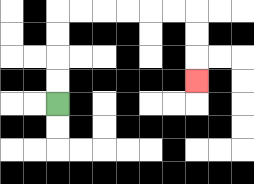{'start': '[2, 4]', 'end': '[8, 3]', 'path_directions': 'U,U,U,U,R,R,R,R,R,R,D,D,D', 'path_coordinates': '[[2, 4], [2, 3], [2, 2], [2, 1], [2, 0], [3, 0], [4, 0], [5, 0], [6, 0], [7, 0], [8, 0], [8, 1], [8, 2], [8, 3]]'}